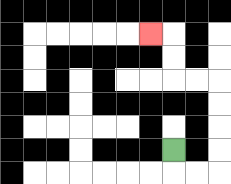{'start': '[7, 6]', 'end': '[6, 1]', 'path_directions': 'D,R,R,U,U,U,U,L,L,U,U,L', 'path_coordinates': '[[7, 6], [7, 7], [8, 7], [9, 7], [9, 6], [9, 5], [9, 4], [9, 3], [8, 3], [7, 3], [7, 2], [7, 1], [6, 1]]'}